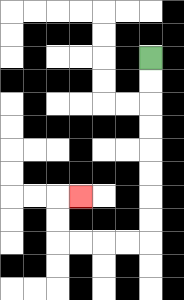{'start': '[6, 2]', 'end': '[3, 8]', 'path_directions': 'D,D,D,D,D,D,D,D,L,L,L,L,U,U,R', 'path_coordinates': '[[6, 2], [6, 3], [6, 4], [6, 5], [6, 6], [6, 7], [6, 8], [6, 9], [6, 10], [5, 10], [4, 10], [3, 10], [2, 10], [2, 9], [2, 8], [3, 8]]'}